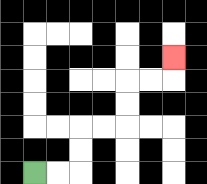{'start': '[1, 7]', 'end': '[7, 2]', 'path_directions': 'R,R,U,U,R,R,U,U,R,R,U', 'path_coordinates': '[[1, 7], [2, 7], [3, 7], [3, 6], [3, 5], [4, 5], [5, 5], [5, 4], [5, 3], [6, 3], [7, 3], [7, 2]]'}